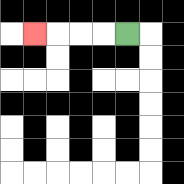{'start': '[5, 1]', 'end': '[1, 1]', 'path_directions': 'L,L,L,L', 'path_coordinates': '[[5, 1], [4, 1], [3, 1], [2, 1], [1, 1]]'}